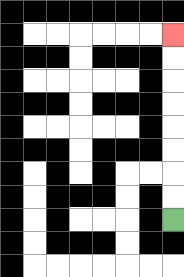{'start': '[7, 9]', 'end': '[7, 1]', 'path_directions': 'U,U,U,U,U,U,U,U', 'path_coordinates': '[[7, 9], [7, 8], [7, 7], [7, 6], [7, 5], [7, 4], [7, 3], [7, 2], [7, 1]]'}